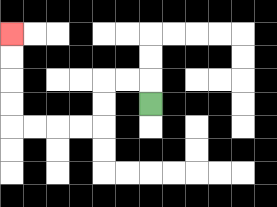{'start': '[6, 4]', 'end': '[0, 1]', 'path_directions': 'U,L,L,D,D,L,L,L,L,U,U,U,U', 'path_coordinates': '[[6, 4], [6, 3], [5, 3], [4, 3], [4, 4], [4, 5], [3, 5], [2, 5], [1, 5], [0, 5], [0, 4], [0, 3], [0, 2], [0, 1]]'}